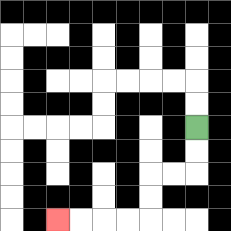{'start': '[8, 5]', 'end': '[2, 9]', 'path_directions': 'D,D,L,L,D,D,L,L,L,L', 'path_coordinates': '[[8, 5], [8, 6], [8, 7], [7, 7], [6, 7], [6, 8], [6, 9], [5, 9], [4, 9], [3, 9], [2, 9]]'}